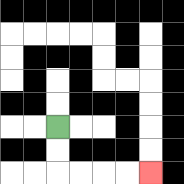{'start': '[2, 5]', 'end': '[6, 7]', 'path_directions': 'D,D,R,R,R,R', 'path_coordinates': '[[2, 5], [2, 6], [2, 7], [3, 7], [4, 7], [5, 7], [6, 7]]'}